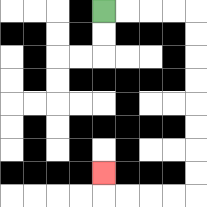{'start': '[4, 0]', 'end': '[4, 7]', 'path_directions': 'R,R,R,R,D,D,D,D,D,D,D,D,L,L,L,L,U', 'path_coordinates': '[[4, 0], [5, 0], [6, 0], [7, 0], [8, 0], [8, 1], [8, 2], [8, 3], [8, 4], [8, 5], [8, 6], [8, 7], [8, 8], [7, 8], [6, 8], [5, 8], [4, 8], [4, 7]]'}